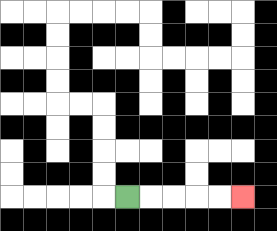{'start': '[5, 8]', 'end': '[10, 8]', 'path_directions': 'R,R,R,R,R', 'path_coordinates': '[[5, 8], [6, 8], [7, 8], [8, 8], [9, 8], [10, 8]]'}